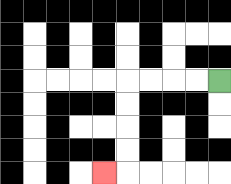{'start': '[9, 3]', 'end': '[4, 7]', 'path_directions': 'L,L,L,L,D,D,D,D,L', 'path_coordinates': '[[9, 3], [8, 3], [7, 3], [6, 3], [5, 3], [5, 4], [5, 5], [5, 6], [5, 7], [4, 7]]'}